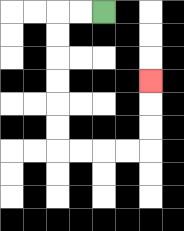{'start': '[4, 0]', 'end': '[6, 3]', 'path_directions': 'L,L,D,D,D,D,D,D,R,R,R,R,U,U,U', 'path_coordinates': '[[4, 0], [3, 0], [2, 0], [2, 1], [2, 2], [2, 3], [2, 4], [2, 5], [2, 6], [3, 6], [4, 6], [5, 6], [6, 6], [6, 5], [6, 4], [6, 3]]'}